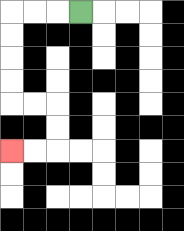{'start': '[3, 0]', 'end': '[0, 6]', 'path_directions': 'L,L,L,D,D,D,D,R,R,D,D,L,L', 'path_coordinates': '[[3, 0], [2, 0], [1, 0], [0, 0], [0, 1], [0, 2], [0, 3], [0, 4], [1, 4], [2, 4], [2, 5], [2, 6], [1, 6], [0, 6]]'}